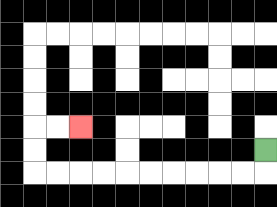{'start': '[11, 6]', 'end': '[3, 5]', 'path_directions': 'D,L,L,L,L,L,L,L,L,L,L,U,U,R,R', 'path_coordinates': '[[11, 6], [11, 7], [10, 7], [9, 7], [8, 7], [7, 7], [6, 7], [5, 7], [4, 7], [3, 7], [2, 7], [1, 7], [1, 6], [1, 5], [2, 5], [3, 5]]'}